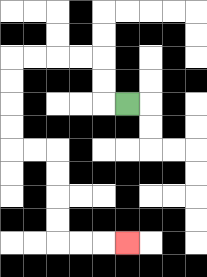{'start': '[5, 4]', 'end': '[5, 10]', 'path_directions': 'L,U,U,L,L,L,L,D,D,D,D,R,R,D,D,D,D,R,R,R', 'path_coordinates': '[[5, 4], [4, 4], [4, 3], [4, 2], [3, 2], [2, 2], [1, 2], [0, 2], [0, 3], [0, 4], [0, 5], [0, 6], [1, 6], [2, 6], [2, 7], [2, 8], [2, 9], [2, 10], [3, 10], [4, 10], [5, 10]]'}